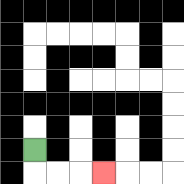{'start': '[1, 6]', 'end': '[4, 7]', 'path_directions': 'D,R,R,R', 'path_coordinates': '[[1, 6], [1, 7], [2, 7], [3, 7], [4, 7]]'}